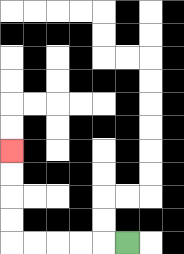{'start': '[5, 10]', 'end': '[0, 6]', 'path_directions': 'L,L,L,L,L,U,U,U,U', 'path_coordinates': '[[5, 10], [4, 10], [3, 10], [2, 10], [1, 10], [0, 10], [0, 9], [0, 8], [0, 7], [0, 6]]'}